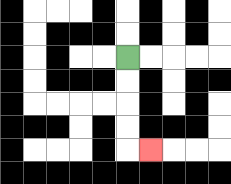{'start': '[5, 2]', 'end': '[6, 6]', 'path_directions': 'D,D,D,D,R', 'path_coordinates': '[[5, 2], [5, 3], [5, 4], [5, 5], [5, 6], [6, 6]]'}